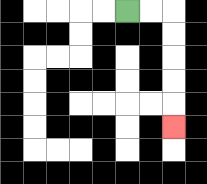{'start': '[5, 0]', 'end': '[7, 5]', 'path_directions': 'R,R,D,D,D,D,D', 'path_coordinates': '[[5, 0], [6, 0], [7, 0], [7, 1], [7, 2], [7, 3], [7, 4], [7, 5]]'}